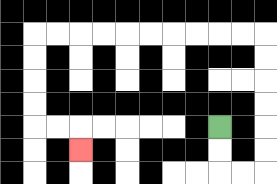{'start': '[9, 5]', 'end': '[3, 6]', 'path_directions': 'D,D,R,R,U,U,U,U,U,U,L,L,L,L,L,L,L,L,L,L,D,D,D,D,R,R,D', 'path_coordinates': '[[9, 5], [9, 6], [9, 7], [10, 7], [11, 7], [11, 6], [11, 5], [11, 4], [11, 3], [11, 2], [11, 1], [10, 1], [9, 1], [8, 1], [7, 1], [6, 1], [5, 1], [4, 1], [3, 1], [2, 1], [1, 1], [1, 2], [1, 3], [1, 4], [1, 5], [2, 5], [3, 5], [3, 6]]'}